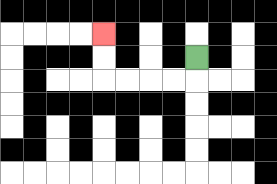{'start': '[8, 2]', 'end': '[4, 1]', 'path_directions': 'D,L,L,L,L,U,U', 'path_coordinates': '[[8, 2], [8, 3], [7, 3], [6, 3], [5, 3], [4, 3], [4, 2], [4, 1]]'}